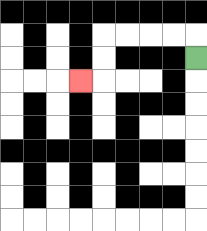{'start': '[8, 2]', 'end': '[3, 3]', 'path_directions': 'U,L,L,L,L,D,D,L', 'path_coordinates': '[[8, 2], [8, 1], [7, 1], [6, 1], [5, 1], [4, 1], [4, 2], [4, 3], [3, 3]]'}